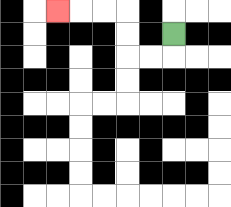{'start': '[7, 1]', 'end': '[2, 0]', 'path_directions': 'D,L,L,U,U,L,L,L', 'path_coordinates': '[[7, 1], [7, 2], [6, 2], [5, 2], [5, 1], [5, 0], [4, 0], [3, 0], [2, 0]]'}